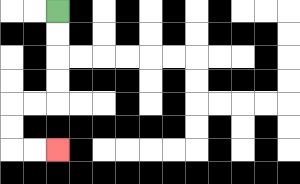{'start': '[2, 0]', 'end': '[2, 6]', 'path_directions': 'D,D,D,D,L,L,D,D,R,R', 'path_coordinates': '[[2, 0], [2, 1], [2, 2], [2, 3], [2, 4], [1, 4], [0, 4], [0, 5], [0, 6], [1, 6], [2, 6]]'}